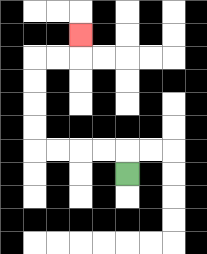{'start': '[5, 7]', 'end': '[3, 1]', 'path_directions': 'U,L,L,L,L,U,U,U,U,R,R,U', 'path_coordinates': '[[5, 7], [5, 6], [4, 6], [3, 6], [2, 6], [1, 6], [1, 5], [1, 4], [1, 3], [1, 2], [2, 2], [3, 2], [3, 1]]'}